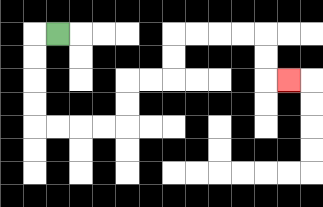{'start': '[2, 1]', 'end': '[12, 3]', 'path_directions': 'L,D,D,D,D,R,R,R,R,U,U,R,R,U,U,R,R,R,R,D,D,R', 'path_coordinates': '[[2, 1], [1, 1], [1, 2], [1, 3], [1, 4], [1, 5], [2, 5], [3, 5], [4, 5], [5, 5], [5, 4], [5, 3], [6, 3], [7, 3], [7, 2], [7, 1], [8, 1], [9, 1], [10, 1], [11, 1], [11, 2], [11, 3], [12, 3]]'}